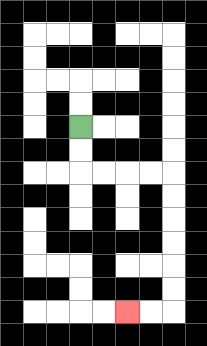{'start': '[3, 5]', 'end': '[5, 13]', 'path_directions': 'D,D,R,R,R,R,D,D,D,D,D,D,L,L', 'path_coordinates': '[[3, 5], [3, 6], [3, 7], [4, 7], [5, 7], [6, 7], [7, 7], [7, 8], [7, 9], [7, 10], [7, 11], [7, 12], [7, 13], [6, 13], [5, 13]]'}